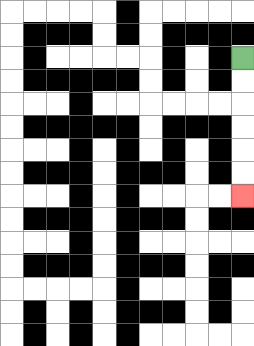{'start': '[10, 2]', 'end': '[10, 8]', 'path_directions': 'D,D,D,D,D,D', 'path_coordinates': '[[10, 2], [10, 3], [10, 4], [10, 5], [10, 6], [10, 7], [10, 8]]'}